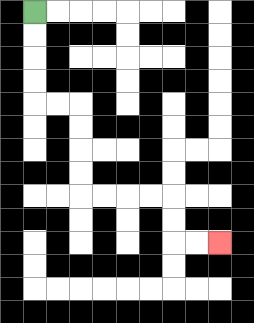{'start': '[1, 0]', 'end': '[9, 10]', 'path_directions': 'D,D,D,D,R,R,D,D,D,D,R,R,R,R,D,D,R,R', 'path_coordinates': '[[1, 0], [1, 1], [1, 2], [1, 3], [1, 4], [2, 4], [3, 4], [3, 5], [3, 6], [3, 7], [3, 8], [4, 8], [5, 8], [6, 8], [7, 8], [7, 9], [7, 10], [8, 10], [9, 10]]'}